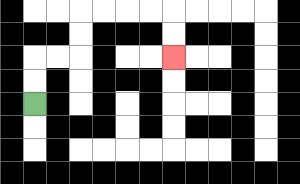{'start': '[1, 4]', 'end': '[7, 2]', 'path_directions': 'U,U,R,R,U,U,R,R,R,R,D,D', 'path_coordinates': '[[1, 4], [1, 3], [1, 2], [2, 2], [3, 2], [3, 1], [3, 0], [4, 0], [5, 0], [6, 0], [7, 0], [7, 1], [7, 2]]'}